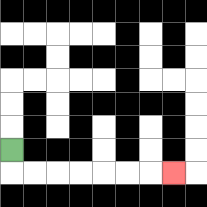{'start': '[0, 6]', 'end': '[7, 7]', 'path_directions': 'D,R,R,R,R,R,R,R', 'path_coordinates': '[[0, 6], [0, 7], [1, 7], [2, 7], [3, 7], [4, 7], [5, 7], [6, 7], [7, 7]]'}